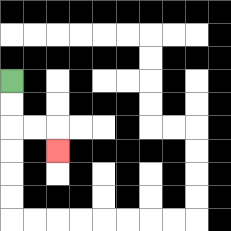{'start': '[0, 3]', 'end': '[2, 6]', 'path_directions': 'D,D,R,R,D', 'path_coordinates': '[[0, 3], [0, 4], [0, 5], [1, 5], [2, 5], [2, 6]]'}